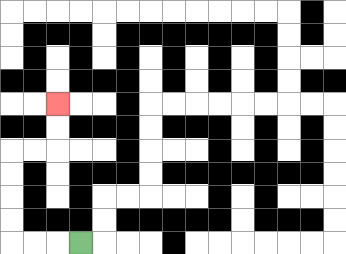{'start': '[3, 10]', 'end': '[2, 4]', 'path_directions': 'L,L,L,U,U,U,U,R,R,U,U', 'path_coordinates': '[[3, 10], [2, 10], [1, 10], [0, 10], [0, 9], [0, 8], [0, 7], [0, 6], [1, 6], [2, 6], [2, 5], [2, 4]]'}